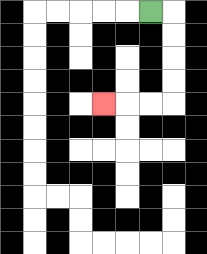{'start': '[6, 0]', 'end': '[4, 4]', 'path_directions': 'R,D,D,D,D,L,L,L', 'path_coordinates': '[[6, 0], [7, 0], [7, 1], [7, 2], [7, 3], [7, 4], [6, 4], [5, 4], [4, 4]]'}